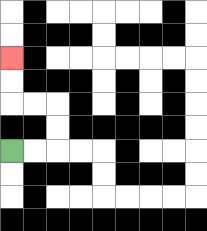{'start': '[0, 6]', 'end': '[0, 2]', 'path_directions': 'R,R,U,U,L,L,U,U', 'path_coordinates': '[[0, 6], [1, 6], [2, 6], [2, 5], [2, 4], [1, 4], [0, 4], [0, 3], [0, 2]]'}